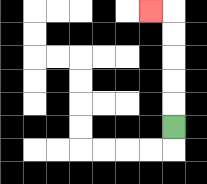{'start': '[7, 5]', 'end': '[6, 0]', 'path_directions': 'U,U,U,U,U,L', 'path_coordinates': '[[7, 5], [7, 4], [7, 3], [7, 2], [7, 1], [7, 0], [6, 0]]'}